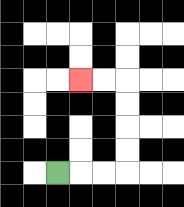{'start': '[2, 7]', 'end': '[3, 3]', 'path_directions': 'R,R,R,U,U,U,U,L,L', 'path_coordinates': '[[2, 7], [3, 7], [4, 7], [5, 7], [5, 6], [5, 5], [5, 4], [5, 3], [4, 3], [3, 3]]'}